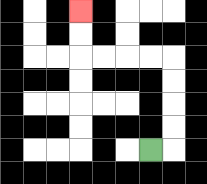{'start': '[6, 6]', 'end': '[3, 0]', 'path_directions': 'R,U,U,U,U,L,L,L,L,U,U', 'path_coordinates': '[[6, 6], [7, 6], [7, 5], [7, 4], [7, 3], [7, 2], [6, 2], [5, 2], [4, 2], [3, 2], [3, 1], [3, 0]]'}